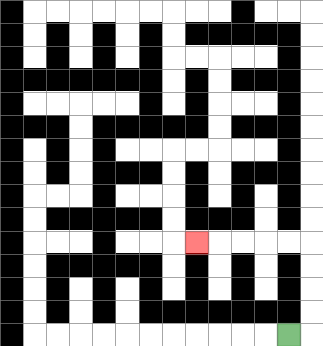{'start': '[12, 14]', 'end': '[8, 10]', 'path_directions': 'R,U,U,U,U,L,L,L,L,L', 'path_coordinates': '[[12, 14], [13, 14], [13, 13], [13, 12], [13, 11], [13, 10], [12, 10], [11, 10], [10, 10], [9, 10], [8, 10]]'}